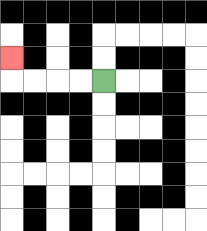{'start': '[4, 3]', 'end': '[0, 2]', 'path_directions': 'L,L,L,L,U', 'path_coordinates': '[[4, 3], [3, 3], [2, 3], [1, 3], [0, 3], [0, 2]]'}